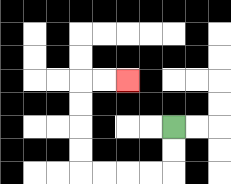{'start': '[7, 5]', 'end': '[5, 3]', 'path_directions': 'D,D,L,L,L,L,U,U,U,U,R,R', 'path_coordinates': '[[7, 5], [7, 6], [7, 7], [6, 7], [5, 7], [4, 7], [3, 7], [3, 6], [3, 5], [3, 4], [3, 3], [4, 3], [5, 3]]'}